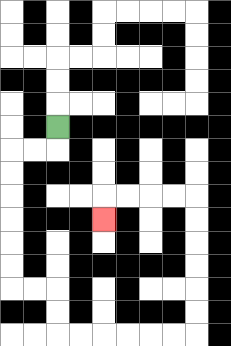{'start': '[2, 5]', 'end': '[4, 9]', 'path_directions': 'D,L,L,D,D,D,D,D,D,R,R,D,D,R,R,R,R,R,R,U,U,U,U,U,U,L,L,L,L,D', 'path_coordinates': '[[2, 5], [2, 6], [1, 6], [0, 6], [0, 7], [0, 8], [0, 9], [0, 10], [0, 11], [0, 12], [1, 12], [2, 12], [2, 13], [2, 14], [3, 14], [4, 14], [5, 14], [6, 14], [7, 14], [8, 14], [8, 13], [8, 12], [8, 11], [8, 10], [8, 9], [8, 8], [7, 8], [6, 8], [5, 8], [4, 8], [4, 9]]'}